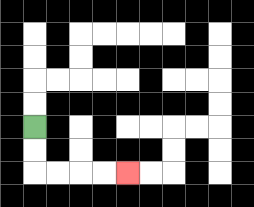{'start': '[1, 5]', 'end': '[5, 7]', 'path_directions': 'D,D,R,R,R,R', 'path_coordinates': '[[1, 5], [1, 6], [1, 7], [2, 7], [3, 7], [4, 7], [5, 7]]'}